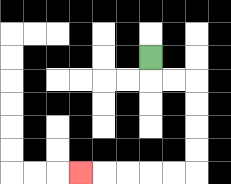{'start': '[6, 2]', 'end': '[3, 7]', 'path_directions': 'D,R,R,D,D,D,D,L,L,L,L,L', 'path_coordinates': '[[6, 2], [6, 3], [7, 3], [8, 3], [8, 4], [8, 5], [8, 6], [8, 7], [7, 7], [6, 7], [5, 7], [4, 7], [3, 7]]'}